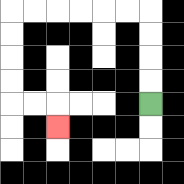{'start': '[6, 4]', 'end': '[2, 5]', 'path_directions': 'U,U,U,U,L,L,L,L,L,L,D,D,D,D,R,R,D', 'path_coordinates': '[[6, 4], [6, 3], [6, 2], [6, 1], [6, 0], [5, 0], [4, 0], [3, 0], [2, 0], [1, 0], [0, 0], [0, 1], [0, 2], [0, 3], [0, 4], [1, 4], [2, 4], [2, 5]]'}